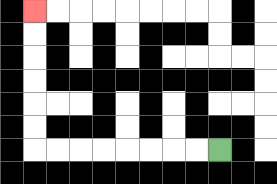{'start': '[9, 6]', 'end': '[1, 0]', 'path_directions': 'L,L,L,L,L,L,L,L,U,U,U,U,U,U', 'path_coordinates': '[[9, 6], [8, 6], [7, 6], [6, 6], [5, 6], [4, 6], [3, 6], [2, 6], [1, 6], [1, 5], [1, 4], [1, 3], [1, 2], [1, 1], [1, 0]]'}